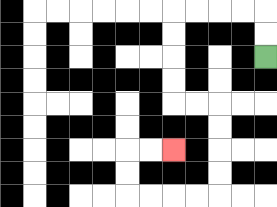{'start': '[11, 2]', 'end': '[7, 6]', 'path_directions': 'U,U,L,L,L,L,D,D,D,D,R,R,D,D,D,D,L,L,L,L,U,U,R,R', 'path_coordinates': '[[11, 2], [11, 1], [11, 0], [10, 0], [9, 0], [8, 0], [7, 0], [7, 1], [7, 2], [7, 3], [7, 4], [8, 4], [9, 4], [9, 5], [9, 6], [9, 7], [9, 8], [8, 8], [7, 8], [6, 8], [5, 8], [5, 7], [5, 6], [6, 6], [7, 6]]'}